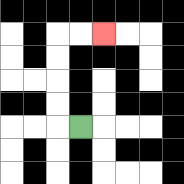{'start': '[3, 5]', 'end': '[4, 1]', 'path_directions': 'L,U,U,U,U,R,R', 'path_coordinates': '[[3, 5], [2, 5], [2, 4], [2, 3], [2, 2], [2, 1], [3, 1], [4, 1]]'}